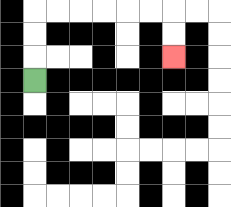{'start': '[1, 3]', 'end': '[7, 2]', 'path_directions': 'U,U,U,R,R,R,R,R,R,D,D', 'path_coordinates': '[[1, 3], [1, 2], [1, 1], [1, 0], [2, 0], [3, 0], [4, 0], [5, 0], [6, 0], [7, 0], [7, 1], [7, 2]]'}